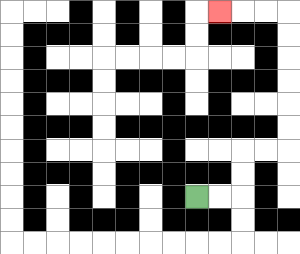{'start': '[8, 8]', 'end': '[9, 0]', 'path_directions': 'R,R,U,U,R,R,U,U,U,U,U,U,L,L,L', 'path_coordinates': '[[8, 8], [9, 8], [10, 8], [10, 7], [10, 6], [11, 6], [12, 6], [12, 5], [12, 4], [12, 3], [12, 2], [12, 1], [12, 0], [11, 0], [10, 0], [9, 0]]'}